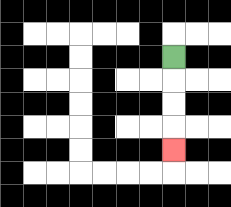{'start': '[7, 2]', 'end': '[7, 6]', 'path_directions': 'D,D,D,D', 'path_coordinates': '[[7, 2], [7, 3], [7, 4], [7, 5], [7, 6]]'}